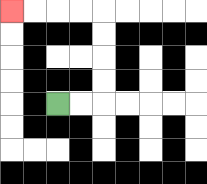{'start': '[2, 4]', 'end': '[0, 0]', 'path_directions': 'R,R,U,U,U,U,L,L,L,L', 'path_coordinates': '[[2, 4], [3, 4], [4, 4], [4, 3], [4, 2], [4, 1], [4, 0], [3, 0], [2, 0], [1, 0], [0, 0]]'}